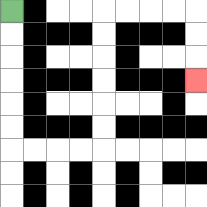{'start': '[0, 0]', 'end': '[8, 3]', 'path_directions': 'D,D,D,D,D,D,R,R,R,R,U,U,U,U,U,U,R,R,R,R,D,D,D', 'path_coordinates': '[[0, 0], [0, 1], [0, 2], [0, 3], [0, 4], [0, 5], [0, 6], [1, 6], [2, 6], [3, 6], [4, 6], [4, 5], [4, 4], [4, 3], [4, 2], [4, 1], [4, 0], [5, 0], [6, 0], [7, 0], [8, 0], [8, 1], [8, 2], [8, 3]]'}